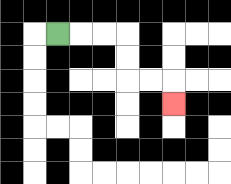{'start': '[2, 1]', 'end': '[7, 4]', 'path_directions': 'R,R,R,D,D,R,R,D', 'path_coordinates': '[[2, 1], [3, 1], [4, 1], [5, 1], [5, 2], [5, 3], [6, 3], [7, 3], [7, 4]]'}